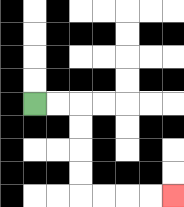{'start': '[1, 4]', 'end': '[7, 8]', 'path_directions': 'R,R,D,D,D,D,R,R,R,R', 'path_coordinates': '[[1, 4], [2, 4], [3, 4], [3, 5], [3, 6], [3, 7], [3, 8], [4, 8], [5, 8], [6, 8], [7, 8]]'}